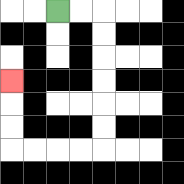{'start': '[2, 0]', 'end': '[0, 3]', 'path_directions': 'R,R,D,D,D,D,D,D,L,L,L,L,U,U,U', 'path_coordinates': '[[2, 0], [3, 0], [4, 0], [4, 1], [4, 2], [4, 3], [4, 4], [4, 5], [4, 6], [3, 6], [2, 6], [1, 6], [0, 6], [0, 5], [0, 4], [0, 3]]'}